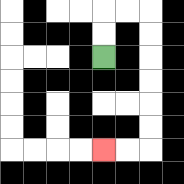{'start': '[4, 2]', 'end': '[4, 6]', 'path_directions': 'U,U,R,R,D,D,D,D,D,D,L,L', 'path_coordinates': '[[4, 2], [4, 1], [4, 0], [5, 0], [6, 0], [6, 1], [6, 2], [6, 3], [6, 4], [6, 5], [6, 6], [5, 6], [4, 6]]'}